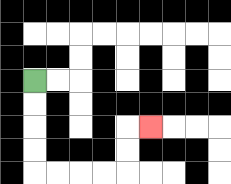{'start': '[1, 3]', 'end': '[6, 5]', 'path_directions': 'D,D,D,D,R,R,R,R,U,U,R', 'path_coordinates': '[[1, 3], [1, 4], [1, 5], [1, 6], [1, 7], [2, 7], [3, 7], [4, 7], [5, 7], [5, 6], [5, 5], [6, 5]]'}